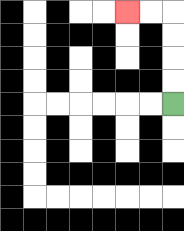{'start': '[7, 4]', 'end': '[5, 0]', 'path_directions': 'U,U,U,U,L,L', 'path_coordinates': '[[7, 4], [7, 3], [7, 2], [7, 1], [7, 0], [6, 0], [5, 0]]'}